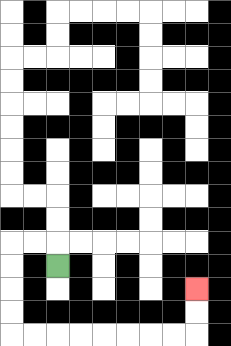{'start': '[2, 11]', 'end': '[8, 12]', 'path_directions': 'U,L,L,D,D,D,D,R,R,R,R,R,R,R,R,U,U', 'path_coordinates': '[[2, 11], [2, 10], [1, 10], [0, 10], [0, 11], [0, 12], [0, 13], [0, 14], [1, 14], [2, 14], [3, 14], [4, 14], [5, 14], [6, 14], [7, 14], [8, 14], [8, 13], [8, 12]]'}